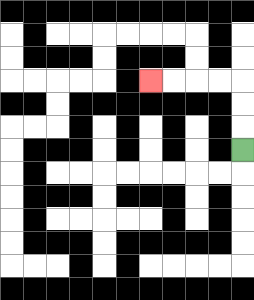{'start': '[10, 6]', 'end': '[6, 3]', 'path_directions': 'U,U,U,L,L,L,L', 'path_coordinates': '[[10, 6], [10, 5], [10, 4], [10, 3], [9, 3], [8, 3], [7, 3], [6, 3]]'}